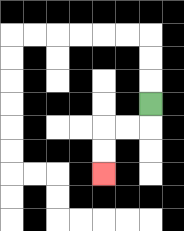{'start': '[6, 4]', 'end': '[4, 7]', 'path_directions': 'D,L,L,D,D', 'path_coordinates': '[[6, 4], [6, 5], [5, 5], [4, 5], [4, 6], [4, 7]]'}